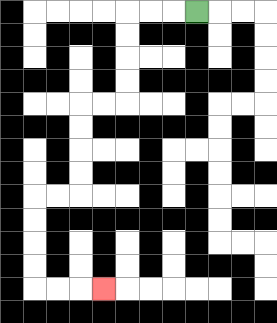{'start': '[8, 0]', 'end': '[4, 12]', 'path_directions': 'L,L,L,D,D,D,D,L,L,D,D,D,D,L,L,D,D,D,D,R,R,R', 'path_coordinates': '[[8, 0], [7, 0], [6, 0], [5, 0], [5, 1], [5, 2], [5, 3], [5, 4], [4, 4], [3, 4], [3, 5], [3, 6], [3, 7], [3, 8], [2, 8], [1, 8], [1, 9], [1, 10], [1, 11], [1, 12], [2, 12], [3, 12], [4, 12]]'}